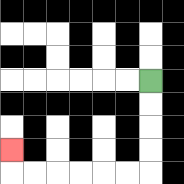{'start': '[6, 3]', 'end': '[0, 6]', 'path_directions': 'D,D,D,D,L,L,L,L,L,L,U', 'path_coordinates': '[[6, 3], [6, 4], [6, 5], [6, 6], [6, 7], [5, 7], [4, 7], [3, 7], [2, 7], [1, 7], [0, 7], [0, 6]]'}